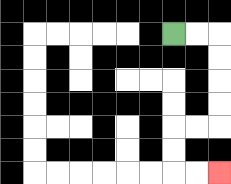{'start': '[7, 1]', 'end': '[9, 7]', 'path_directions': 'R,R,D,D,D,D,L,L,D,D,R,R', 'path_coordinates': '[[7, 1], [8, 1], [9, 1], [9, 2], [9, 3], [9, 4], [9, 5], [8, 5], [7, 5], [7, 6], [7, 7], [8, 7], [9, 7]]'}